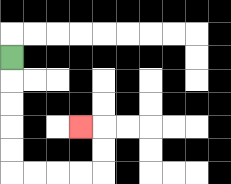{'start': '[0, 2]', 'end': '[3, 5]', 'path_directions': 'D,D,D,D,D,R,R,R,R,U,U,L', 'path_coordinates': '[[0, 2], [0, 3], [0, 4], [0, 5], [0, 6], [0, 7], [1, 7], [2, 7], [3, 7], [4, 7], [4, 6], [4, 5], [3, 5]]'}